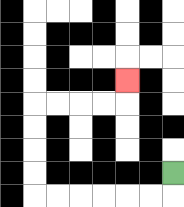{'start': '[7, 7]', 'end': '[5, 3]', 'path_directions': 'D,L,L,L,L,L,L,U,U,U,U,R,R,R,R,U', 'path_coordinates': '[[7, 7], [7, 8], [6, 8], [5, 8], [4, 8], [3, 8], [2, 8], [1, 8], [1, 7], [1, 6], [1, 5], [1, 4], [2, 4], [3, 4], [4, 4], [5, 4], [5, 3]]'}